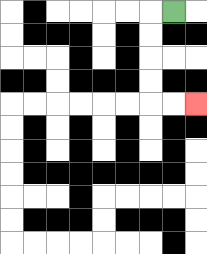{'start': '[7, 0]', 'end': '[8, 4]', 'path_directions': 'L,D,D,D,D,R,R', 'path_coordinates': '[[7, 0], [6, 0], [6, 1], [6, 2], [6, 3], [6, 4], [7, 4], [8, 4]]'}